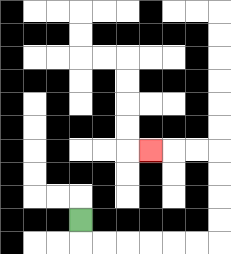{'start': '[3, 9]', 'end': '[6, 6]', 'path_directions': 'D,R,R,R,R,R,R,U,U,U,U,L,L,L', 'path_coordinates': '[[3, 9], [3, 10], [4, 10], [5, 10], [6, 10], [7, 10], [8, 10], [9, 10], [9, 9], [9, 8], [9, 7], [9, 6], [8, 6], [7, 6], [6, 6]]'}